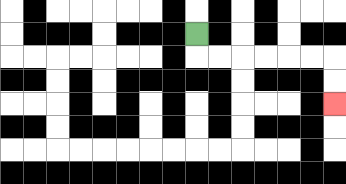{'start': '[8, 1]', 'end': '[14, 4]', 'path_directions': 'D,R,R,R,R,R,R,D,D', 'path_coordinates': '[[8, 1], [8, 2], [9, 2], [10, 2], [11, 2], [12, 2], [13, 2], [14, 2], [14, 3], [14, 4]]'}